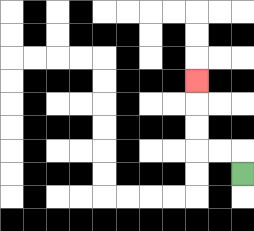{'start': '[10, 7]', 'end': '[8, 3]', 'path_directions': 'U,L,L,U,U,U', 'path_coordinates': '[[10, 7], [10, 6], [9, 6], [8, 6], [8, 5], [8, 4], [8, 3]]'}